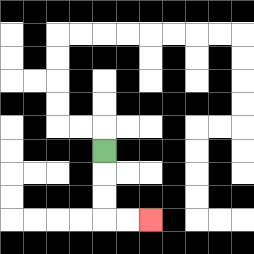{'start': '[4, 6]', 'end': '[6, 9]', 'path_directions': 'D,D,D,R,R', 'path_coordinates': '[[4, 6], [4, 7], [4, 8], [4, 9], [5, 9], [6, 9]]'}